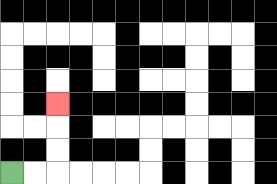{'start': '[0, 7]', 'end': '[2, 4]', 'path_directions': 'R,R,U,U,U', 'path_coordinates': '[[0, 7], [1, 7], [2, 7], [2, 6], [2, 5], [2, 4]]'}